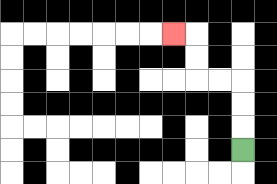{'start': '[10, 6]', 'end': '[7, 1]', 'path_directions': 'U,U,U,L,L,U,U,L', 'path_coordinates': '[[10, 6], [10, 5], [10, 4], [10, 3], [9, 3], [8, 3], [8, 2], [8, 1], [7, 1]]'}